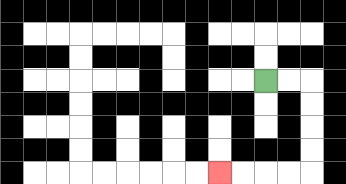{'start': '[11, 3]', 'end': '[9, 7]', 'path_directions': 'R,R,D,D,D,D,L,L,L,L', 'path_coordinates': '[[11, 3], [12, 3], [13, 3], [13, 4], [13, 5], [13, 6], [13, 7], [12, 7], [11, 7], [10, 7], [9, 7]]'}